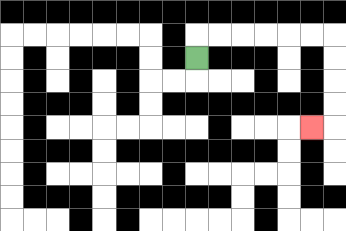{'start': '[8, 2]', 'end': '[13, 5]', 'path_directions': 'U,R,R,R,R,R,R,D,D,D,D,L', 'path_coordinates': '[[8, 2], [8, 1], [9, 1], [10, 1], [11, 1], [12, 1], [13, 1], [14, 1], [14, 2], [14, 3], [14, 4], [14, 5], [13, 5]]'}